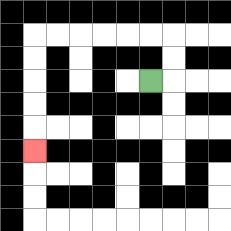{'start': '[6, 3]', 'end': '[1, 6]', 'path_directions': 'R,U,U,L,L,L,L,L,L,D,D,D,D,D', 'path_coordinates': '[[6, 3], [7, 3], [7, 2], [7, 1], [6, 1], [5, 1], [4, 1], [3, 1], [2, 1], [1, 1], [1, 2], [1, 3], [1, 4], [1, 5], [1, 6]]'}